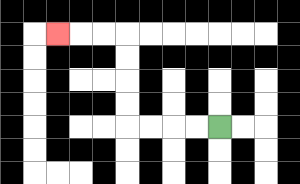{'start': '[9, 5]', 'end': '[2, 1]', 'path_directions': 'L,L,L,L,U,U,U,U,L,L,L', 'path_coordinates': '[[9, 5], [8, 5], [7, 5], [6, 5], [5, 5], [5, 4], [5, 3], [5, 2], [5, 1], [4, 1], [3, 1], [2, 1]]'}